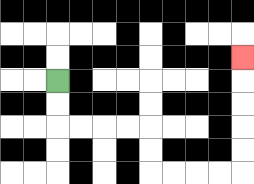{'start': '[2, 3]', 'end': '[10, 2]', 'path_directions': 'D,D,R,R,R,R,D,D,R,R,R,R,U,U,U,U,U', 'path_coordinates': '[[2, 3], [2, 4], [2, 5], [3, 5], [4, 5], [5, 5], [6, 5], [6, 6], [6, 7], [7, 7], [8, 7], [9, 7], [10, 7], [10, 6], [10, 5], [10, 4], [10, 3], [10, 2]]'}